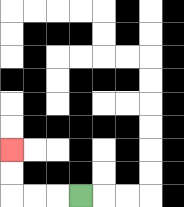{'start': '[3, 8]', 'end': '[0, 6]', 'path_directions': 'L,L,L,U,U', 'path_coordinates': '[[3, 8], [2, 8], [1, 8], [0, 8], [0, 7], [0, 6]]'}